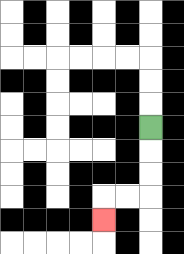{'start': '[6, 5]', 'end': '[4, 9]', 'path_directions': 'D,D,D,L,L,D', 'path_coordinates': '[[6, 5], [6, 6], [6, 7], [6, 8], [5, 8], [4, 8], [4, 9]]'}